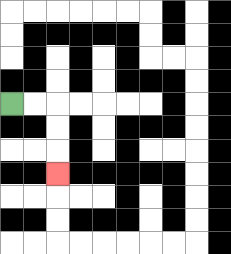{'start': '[0, 4]', 'end': '[2, 7]', 'path_directions': 'R,R,D,D,D', 'path_coordinates': '[[0, 4], [1, 4], [2, 4], [2, 5], [2, 6], [2, 7]]'}